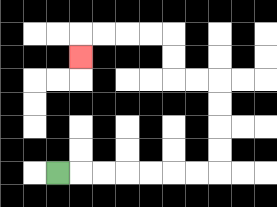{'start': '[2, 7]', 'end': '[3, 2]', 'path_directions': 'R,R,R,R,R,R,R,U,U,U,U,L,L,U,U,L,L,L,L,D', 'path_coordinates': '[[2, 7], [3, 7], [4, 7], [5, 7], [6, 7], [7, 7], [8, 7], [9, 7], [9, 6], [9, 5], [9, 4], [9, 3], [8, 3], [7, 3], [7, 2], [7, 1], [6, 1], [5, 1], [4, 1], [3, 1], [3, 2]]'}